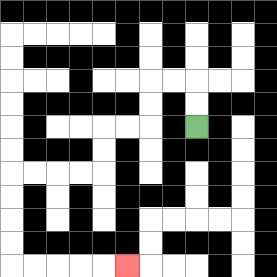{'start': '[8, 5]', 'end': '[5, 11]', 'path_directions': 'U,U,L,L,D,D,L,L,D,D,L,L,L,L,D,D,D,D,R,R,R,R,R', 'path_coordinates': '[[8, 5], [8, 4], [8, 3], [7, 3], [6, 3], [6, 4], [6, 5], [5, 5], [4, 5], [4, 6], [4, 7], [3, 7], [2, 7], [1, 7], [0, 7], [0, 8], [0, 9], [0, 10], [0, 11], [1, 11], [2, 11], [3, 11], [4, 11], [5, 11]]'}